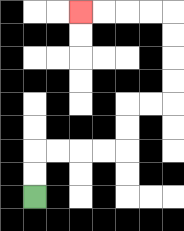{'start': '[1, 8]', 'end': '[3, 0]', 'path_directions': 'U,U,R,R,R,R,U,U,R,R,U,U,U,U,L,L,L,L', 'path_coordinates': '[[1, 8], [1, 7], [1, 6], [2, 6], [3, 6], [4, 6], [5, 6], [5, 5], [5, 4], [6, 4], [7, 4], [7, 3], [7, 2], [7, 1], [7, 0], [6, 0], [5, 0], [4, 0], [3, 0]]'}